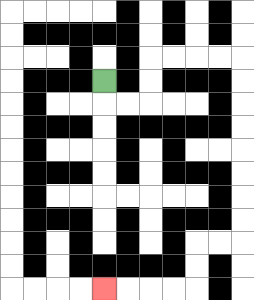{'start': '[4, 3]', 'end': '[4, 12]', 'path_directions': 'D,R,R,U,U,R,R,R,R,D,D,D,D,D,D,D,D,L,L,D,D,L,L,L,L', 'path_coordinates': '[[4, 3], [4, 4], [5, 4], [6, 4], [6, 3], [6, 2], [7, 2], [8, 2], [9, 2], [10, 2], [10, 3], [10, 4], [10, 5], [10, 6], [10, 7], [10, 8], [10, 9], [10, 10], [9, 10], [8, 10], [8, 11], [8, 12], [7, 12], [6, 12], [5, 12], [4, 12]]'}